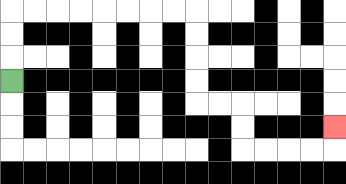{'start': '[0, 3]', 'end': '[14, 5]', 'path_directions': 'U,U,U,R,R,R,R,R,R,R,R,D,D,D,D,R,R,D,D,R,R,R,R,U', 'path_coordinates': '[[0, 3], [0, 2], [0, 1], [0, 0], [1, 0], [2, 0], [3, 0], [4, 0], [5, 0], [6, 0], [7, 0], [8, 0], [8, 1], [8, 2], [8, 3], [8, 4], [9, 4], [10, 4], [10, 5], [10, 6], [11, 6], [12, 6], [13, 6], [14, 6], [14, 5]]'}